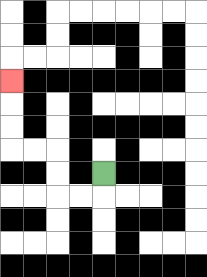{'start': '[4, 7]', 'end': '[0, 3]', 'path_directions': 'D,L,L,U,U,L,L,U,U,U', 'path_coordinates': '[[4, 7], [4, 8], [3, 8], [2, 8], [2, 7], [2, 6], [1, 6], [0, 6], [0, 5], [0, 4], [0, 3]]'}